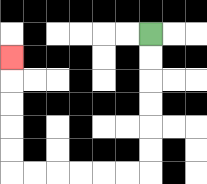{'start': '[6, 1]', 'end': '[0, 2]', 'path_directions': 'D,D,D,D,D,D,L,L,L,L,L,L,U,U,U,U,U', 'path_coordinates': '[[6, 1], [6, 2], [6, 3], [6, 4], [6, 5], [6, 6], [6, 7], [5, 7], [4, 7], [3, 7], [2, 7], [1, 7], [0, 7], [0, 6], [0, 5], [0, 4], [0, 3], [0, 2]]'}